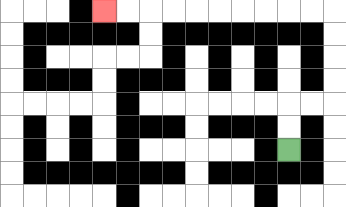{'start': '[12, 6]', 'end': '[4, 0]', 'path_directions': 'U,U,R,R,U,U,U,U,L,L,L,L,L,L,L,L,L,L', 'path_coordinates': '[[12, 6], [12, 5], [12, 4], [13, 4], [14, 4], [14, 3], [14, 2], [14, 1], [14, 0], [13, 0], [12, 0], [11, 0], [10, 0], [9, 0], [8, 0], [7, 0], [6, 0], [5, 0], [4, 0]]'}